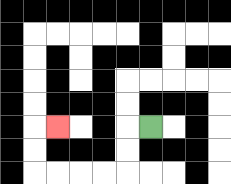{'start': '[6, 5]', 'end': '[2, 5]', 'path_directions': 'L,D,D,L,L,L,L,U,U,R', 'path_coordinates': '[[6, 5], [5, 5], [5, 6], [5, 7], [4, 7], [3, 7], [2, 7], [1, 7], [1, 6], [1, 5], [2, 5]]'}